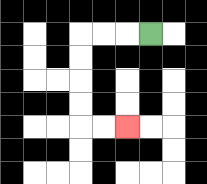{'start': '[6, 1]', 'end': '[5, 5]', 'path_directions': 'L,L,L,D,D,D,D,R,R', 'path_coordinates': '[[6, 1], [5, 1], [4, 1], [3, 1], [3, 2], [3, 3], [3, 4], [3, 5], [4, 5], [5, 5]]'}